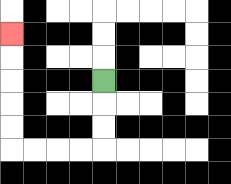{'start': '[4, 3]', 'end': '[0, 1]', 'path_directions': 'D,D,D,L,L,L,L,U,U,U,U,U', 'path_coordinates': '[[4, 3], [4, 4], [4, 5], [4, 6], [3, 6], [2, 6], [1, 6], [0, 6], [0, 5], [0, 4], [0, 3], [0, 2], [0, 1]]'}